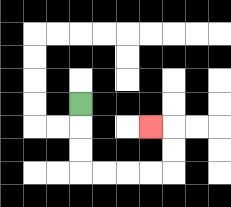{'start': '[3, 4]', 'end': '[6, 5]', 'path_directions': 'D,D,D,R,R,R,R,U,U,L', 'path_coordinates': '[[3, 4], [3, 5], [3, 6], [3, 7], [4, 7], [5, 7], [6, 7], [7, 7], [7, 6], [7, 5], [6, 5]]'}